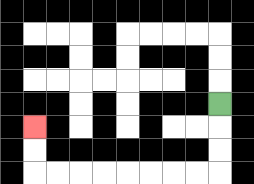{'start': '[9, 4]', 'end': '[1, 5]', 'path_directions': 'D,D,D,L,L,L,L,L,L,L,L,U,U', 'path_coordinates': '[[9, 4], [9, 5], [9, 6], [9, 7], [8, 7], [7, 7], [6, 7], [5, 7], [4, 7], [3, 7], [2, 7], [1, 7], [1, 6], [1, 5]]'}